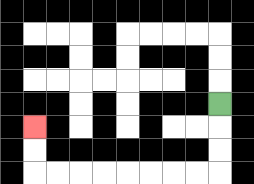{'start': '[9, 4]', 'end': '[1, 5]', 'path_directions': 'D,D,D,L,L,L,L,L,L,L,L,U,U', 'path_coordinates': '[[9, 4], [9, 5], [9, 6], [9, 7], [8, 7], [7, 7], [6, 7], [5, 7], [4, 7], [3, 7], [2, 7], [1, 7], [1, 6], [1, 5]]'}